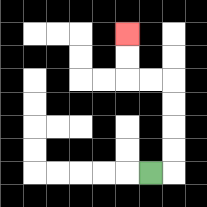{'start': '[6, 7]', 'end': '[5, 1]', 'path_directions': 'R,U,U,U,U,L,L,U,U', 'path_coordinates': '[[6, 7], [7, 7], [7, 6], [7, 5], [7, 4], [7, 3], [6, 3], [5, 3], [5, 2], [5, 1]]'}